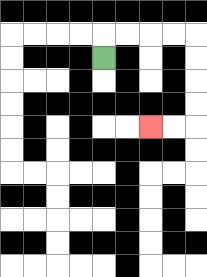{'start': '[4, 2]', 'end': '[6, 5]', 'path_directions': 'U,R,R,R,R,D,D,D,D,L,L', 'path_coordinates': '[[4, 2], [4, 1], [5, 1], [6, 1], [7, 1], [8, 1], [8, 2], [8, 3], [8, 4], [8, 5], [7, 5], [6, 5]]'}